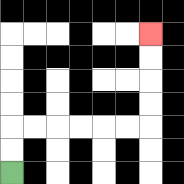{'start': '[0, 7]', 'end': '[6, 1]', 'path_directions': 'U,U,R,R,R,R,R,R,U,U,U,U', 'path_coordinates': '[[0, 7], [0, 6], [0, 5], [1, 5], [2, 5], [3, 5], [4, 5], [5, 5], [6, 5], [6, 4], [6, 3], [6, 2], [6, 1]]'}